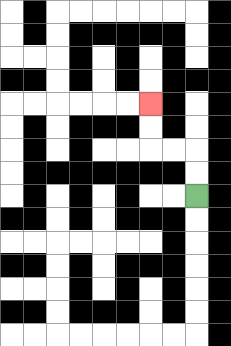{'start': '[8, 8]', 'end': '[6, 4]', 'path_directions': 'U,U,L,L,U,U', 'path_coordinates': '[[8, 8], [8, 7], [8, 6], [7, 6], [6, 6], [6, 5], [6, 4]]'}